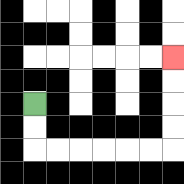{'start': '[1, 4]', 'end': '[7, 2]', 'path_directions': 'D,D,R,R,R,R,R,R,U,U,U,U', 'path_coordinates': '[[1, 4], [1, 5], [1, 6], [2, 6], [3, 6], [4, 6], [5, 6], [6, 6], [7, 6], [7, 5], [7, 4], [7, 3], [7, 2]]'}